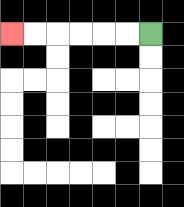{'start': '[6, 1]', 'end': '[0, 1]', 'path_directions': 'L,L,L,L,L,L', 'path_coordinates': '[[6, 1], [5, 1], [4, 1], [3, 1], [2, 1], [1, 1], [0, 1]]'}